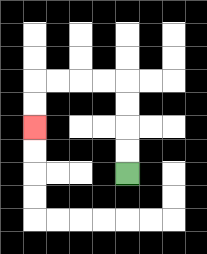{'start': '[5, 7]', 'end': '[1, 5]', 'path_directions': 'U,U,U,U,L,L,L,L,D,D', 'path_coordinates': '[[5, 7], [5, 6], [5, 5], [5, 4], [5, 3], [4, 3], [3, 3], [2, 3], [1, 3], [1, 4], [1, 5]]'}